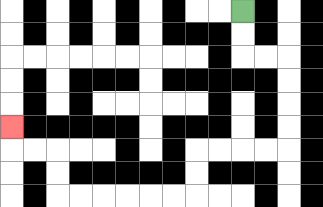{'start': '[10, 0]', 'end': '[0, 5]', 'path_directions': 'D,D,R,R,D,D,D,D,L,L,L,L,D,D,L,L,L,L,L,L,U,U,L,L,U', 'path_coordinates': '[[10, 0], [10, 1], [10, 2], [11, 2], [12, 2], [12, 3], [12, 4], [12, 5], [12, 6], [11, 6], [10, 6], [9, 6], [8, 6], [8, 7], [8, 8], [7, 8], [6, 8], [5, 8], [4, 8], [3, 8], [2, 8], [2, 7], [2, 6], [1, 6], [0, 6], [0, 5]]'}